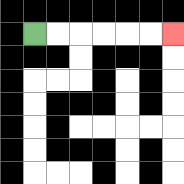{'start': '[1, 1]', 'end': '[7, 1]', 'path_directions': 'R,R,R,R,R,R', 'path_coordinates': '[[1, 1], [2, 1], [3, 1], [4, 1], [5, 1], [6, 1], [7, 1]]'}